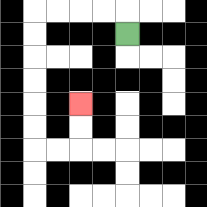{'start': '[5, 1]', 'end': '[3, 4]', 'path_directions': 'U,L,L,L,L,D,D,D,D,D,D,R,R,U,U', 'path_coordinates': '[[5, 1], [5, 0], [4, 0], [3, 0], [2, 0], [1, 0], [1, 1], [1, 2], [1, 3], [1, 4], [1, 5], [1, 6], [2, 6], [3, 6], [3, 5], [3, 4]]'}